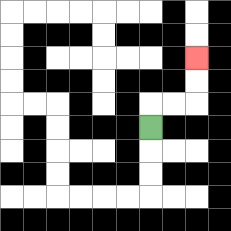{'start': '[6, 5]', 'end': '[8, 2]', 'path_directions': 'U,R,R,U,U', 'path_coordinates': '[[6, 5], [6, 4], [7, 4], [8, 4], [8, 3], [8, 2]]'}